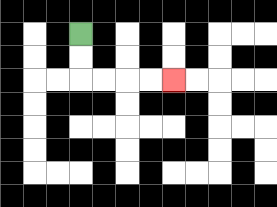{'start': '[3, 1]', 'end': '[7, 3]', 'path_directions': 'D,D,R,R,R,R', 'path_coordinates': '[[3, 1], [3, 2], [3, 3], [4, 3], [5, 3], [6, 3], [7, 3]]'}